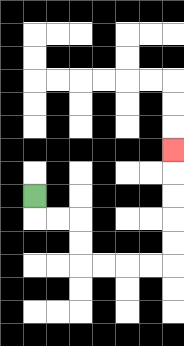{'start': '[1, 8]', 'end': '[7, 6]', 'path_directions': 'D,R,R,D,D,R,R,R,R,U,U,U,U,U', 'path_coordinates': '[[1, 8], [1, 9], [2, 9], [3, 9], [3, 10], [3, 11], [4, 11], [5, 11], [6, 11], [7, 11], [7, 10], [7, 9], [7, 8], [7, 7], [7, 6]]'}